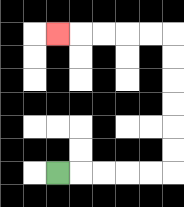{'start': '[2, 7]', 'end': '[2, 1]', 'path_directions': 'R,R,R,R,R,U,U,U,U,U,U,L,L,L,L,L', 'path_coordinates': '[[2, 7], [3, 7], [4, 7], [5, 7], [6, 7], [7, 7], [7, 6], [7, 5], [7, 4], [7, 3], [7, 2], [7, 1], [6, 1], [5, 1], [4, 1], [3, 1], [2, 1]]'}